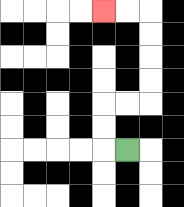{'start': '[5, 6]', 'end': '[4, 0]', 'path_directions': 'L,U,U,R,R,U,U,U,U,L,L', 'path_coordinates': '[[5, 6], [4, 6], [4, 5], [4, 4], [5, 4], [6, 4], [6, 3], [6, 2], [6, 1], [6, 0], [5, 0], [4, 0]]'}